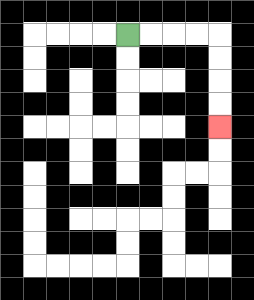{'start': '[5, 1]', 'end': '[9, 5]', 'path_directions': 'R,R,R,R,D,D,D,D', 'path_coordinates': '[[5, 1], [6, 1], [7, 1], [8, 1], [9, 1], [9, 2], [9, 3], [9, 4], [9, 5]]'}